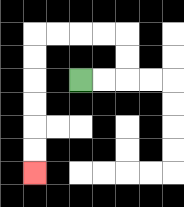{'start': '[3, 3]', 'end': '[1, 7]', 'path_directions': 'R,R,U,U,L,L,L,L,D,D,D,D,D,D', 'path_coordinates': '[[3, 3], [4, 3], [5, 3], [5, 2], [5, 1], [4, 1], [3, 1], [2, 1], [1, 1], [1, 2], [1, 3], [1, 4], [1, 5], [1, 6], [1, 7]]'}